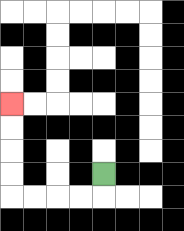{'start': '[4, 7]', 'end': '[0, 4]', 'path_directions': 'D,L,L,L,L,U,U,U,U', 'path_coordinates': '[[4, 7], [4, 8], [3, 8], [2, 8], [1, 8], [0, 8], [0, 7], [0, 6], [0, 5], [0, 4]]'}